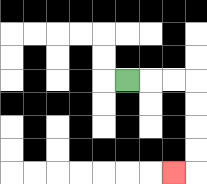{'start': '[5, 3]', 'end': '[7, 7]', 'path_directions': 'R,R,R,D,D,D,D,L', 'path_coordinates': '[[5, 3], [6, 3], [7, 3], [8, 3], [8, 4], [8, 5], [8, 6], [8, 7], [7, 7]]'}